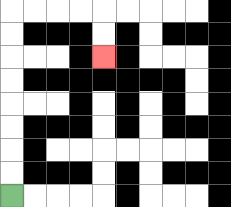{'start': '[0, 8]', 'end': '[4, 2]', 'path_directions': 'U,U,U,U,U,U,U,U,R,R,R,R,D,D', 'path_coordinates': '[[0, 8], [0, 7], [0, 6], [0, 5], [0, 4], [0, 3], [0, 2], [0, 1], [0, 0], [1, 0], [2, 0], [3, 0], [4, 0], [4, 1], [4, 2]]'}